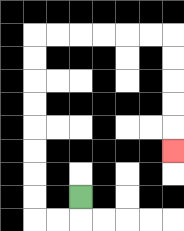{'start': '[3, 8]', 'end': '[7, 6]', 'path_directions': 'D,L,L,U,U,U,U,U,U,U,U,R,R,R,R,R,R,D,D,D,D,D', 'path_coordinates': '[[3, 8], [3, 9], [2, 9], [1, 9], [1, 8], [1, 7], [1, 6], [1, 5], [1, 4], [1, 3], [1, 2], [1, 1], [2, 1], [3, 1], [4, 1], [5, 1], [6, 1], [7, 1], [7, 2], [7, 3], [7, 4], [7, 5], [7, 6]]'}